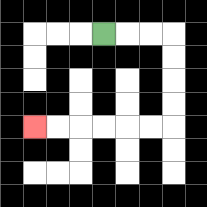{'start': '[4, 1]', 'end': '[1, 5]', 'path_directions': 'R,R,R,D,D,D,D,L,L,L,L,L,L', 'path_coordinates': '[[4, 1], [5, 1], [6, 1], [7, 1], [7, 2], [7, 3], [7, 4], [7, 5], [6, 5], [5, 5], [4, 5], [3, 5], [2, 5], [1, 5]]'}